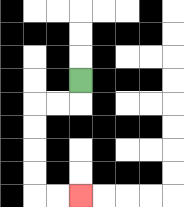{'start': '[3, 3]', 'end': '[3, 8]', 'path_directions': 'D,L,L,D,D,D,D,R,R', 'path_coordinates': '[[3, 3], [3, 4], [2, 4], [1, 4], [1, 5], [1, 6], [1, 7], [1, 8], [2, 8], [3, 8]]'}